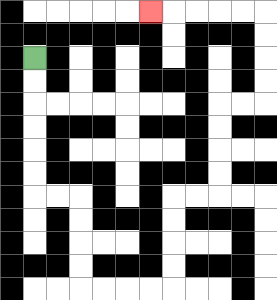{'start': '[1, 2]', 'end': '[6, 0]', 'path_directions': 'D,D,D,D,D,D,R,R,D,D,D,D,R,R,R,R,U,U,U,U,R,R,U,U,U,U,R,R,U,U,U,U,L,L,L,L,L', 'path_coordinates': '[[1, 2], [1, 3], [1, 4], [1, 5], [1, 6], [1, 7], [1, 8], [2, 8], [3, 8], [3, 9], [3, 10], [3, 11], [3, 12], [4, 12], [5, 12], [6, 12], [7, 12], [7, 11], [7, 10], [7, 9], [7, 8], [8, 8], [9, 8], [9, 7], [9, 6], [9, 5], [9, 4], [10, 4], [11, 4], [11, 3], [11, 2], [11, 1], [11, 0], [10, 0], [9, 0], [8, 0], [7, 0], [6, 0]]'}